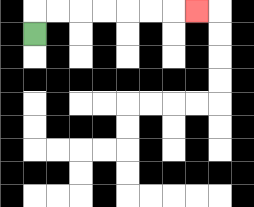{'start': '[1, 1]', 'end': '[8, 0]', 'path_directions': 'U,R,R,R,R,R,R,R', 'path_coordinates': '[[1, 1], [1, 0], [2, 0], [3, 0], [4, 0], [5, 0], [6, 0], [7, 0], [8, 0]]'}